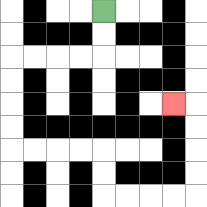{'start': '[4, 0]', 'end': '[7, 4]', 'path_directions': 'D,D,L,L,L,L,D,D,D,D,R,R,R,R,D,D,R,R,R,R,U,U,U,U,L', 'path_coordinates': '[[4, 0], [4, 1], [4, 2], [3, 2], [2, 2], [1, 2], [0, 2], [0, 3], [0, 4], [0, 5], [0, 6], [1, 6], [2, 6], [3, 6], [4, 6], [4, 7], [4, 8], [5, 8], [6, 8], [7, 8], [8, 8], [8, 7], [8, 6], [8, 5], [8, 4], [7, 4]]'}